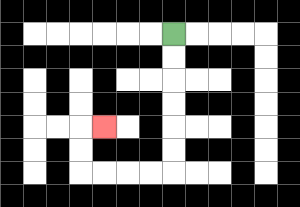{'start': '[7, 1]', 'end': '[4, 5]', 'path_directions': 'D,D,D,D,D,D,L,L,L,L,U,U,R', 'path_coordinates': '[[7, 1], [7, 2], [7, 3], [7, 4], [7, 5], [7, 6], [7, 7], [6, 7], [5, 7], [4, 7], [3, 7], [3, 6], [3, 5], [4, 5]]'}